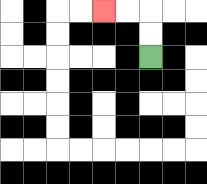{'start': '[6, 2]', 'end': '[4, 0]', 'path_directions': 'U,U,L,L', 'path_coordinates': '[[6, 2], [6, 1], [6, 0], [5, 0], [4, 0]]'}